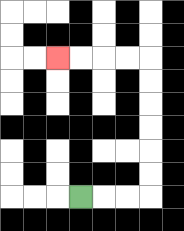{'start': '[3, 8]', 'end': '[2, 2]', 'path_directions': 'R,R,R,U,U,U,U,U,U,L,L,L,L', 'path_coordinates': '[[3, 8], [4, 8], [5, 8], [6, 8], [6, 7], [6, 6], [6, 5], [6, 4], [6, 3], [6, 2], [5, 2], [4, 2], [3, 2], [2, 2]]'}